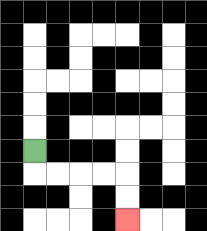{'start': '[1, 6]', 'end': '[5, 9]', 'path_directions': 'D,R,R,R,R,D,D', 'path_coordinates': '[[1, 6], [1, 7], [2, 7], [3, 7], [4, 7], [5, 7], [5, 8], [5, 9]]'}